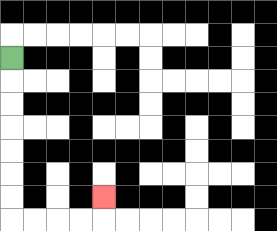{'start': '[0, 2]', 'end': '[4, 8]', 'path_directions': 'D,D,D,D,D,D,D,R,R,R,R,U', 'path_coordinates': '[[0, 2], [0, 3], [0, 4], [0, 5], [0, 6], [0, 7], [0, 8], [0, 9], [1, 9], [2, 9], [3, 9], [4, 9], [4, 8]]'}